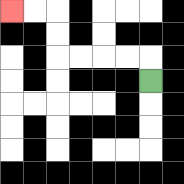{'start': '[6, 3]', 'end': '[0, 0]', 'path_directions': 'U,L,L,L,L,U,U,L,L', 'path_coordinates': '[[6, 3], [6, 2], [5, 2], [4, 2], [3, 2], [2, 2], [2, 1], [2, 0], [1, 0], [0, 0]]'}